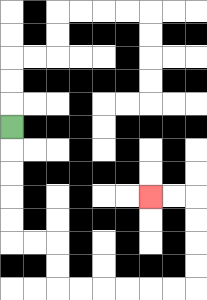{'start': '[0, 5]', 'end': '[6, 8]', 'path_directions': 'D,D,D,D,D,R,R,D,D,R,R,R,R,R,R,U,U,U,U,L,L', 'path_coordinates': '[[0, 5], [0, 6], [0, 7], [0, 8], [0, 9], [0, 10], [1, 10], [2, 10], [2, 11], [2, 12], [3, 12], [4, 12], [5, 12], [6, 12], [7, 12], [8, 12], [8, 11], [8, 10], [8, 9], [8, 8], [7, 8], [6, 8]]'}